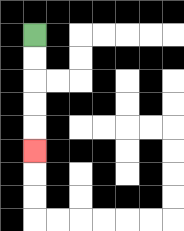{'start': '[1, 1]', 'end': '[1, 6]', 'path_directions': 'D,D,D,D,D', 'path_coordinates': '[[1, 1], [1, 2], [1, 3], [1, 4], [1, 5], [1, 6]]'}